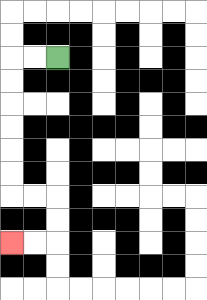{'start': '[2, 2]', 'end': '[0, 10]', 'path_directions': 'L,L,D,D,D,D,D,D,R,R,D,D,L,L', 'path_coordinates': '[[2, 2], [1, 2], [0, 2], [0, 3], [0, 4], [0, 5], [0, 6], [0, 7], [0, 8], [1, 8], [2, 8], [2, 9], [2, 10], [1, 10], [0, 10]]'}